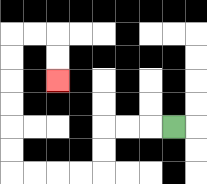{'start': '[7, 5]', 'end': '[2, 3]', 'path_directions': 'L,L,L,D,D,L,L,L,L,U,U,U,U,U,U,R,R,D,D', 'path_coordinates': '[[7, 5], [6, 5], [5, 5], [4, 5], [4, 6], [4, 7], [3, 7], [2, 7], [1, 7], [0, 7], [0, 6], [0, 5], [0, 4], [0, 3], [0, 2], [0, 1], [1, 1], [2, 1], [2, 2], [2, 3]]'}